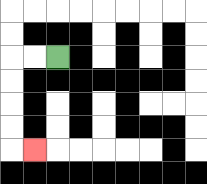{'start': '[2, 2]', 'end': '[1, 6]', 'path_directions': 'L,L,D,D,D,D,R', 'path_coordinates': '[[2, 2], [1, 2], [0, 2], [0, 3], [0, 4], [0, 5], [0, 6], [1, 6]]'}